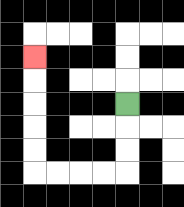{'start': '[5, 4]', 'end': '[1, 2]', 'path_directions': 'D,D,D,L,L,L,L,U,U,U,U,U', 'path_coordinates': '[[5, 4], [5, 5], [5, 6], [5, 7], [4, 7], [3, 7], [2, 7], [1, 7], [1, 6], [1, 5], [1, 4], [1, 3], [1, 2]]'}